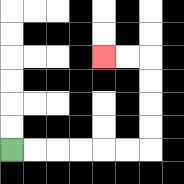{'start': '[0, 6]', 'end': '[4, 2]', 'path_directions': 'R,R,R,R,R,R,U,U,U,U,L,L', 'path_coordinates': '[[0, 6], [1, 6], [2, 6], [3, 6], [4, 6], [5, 6], [6, 6], [6, 5], [6, 4], [6, 3], [6, 2], [5, 2], [4, 2]]'}